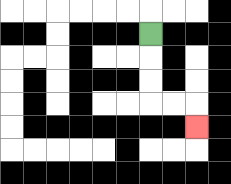{'start': '[6, 1]', 'end': '[8, 5]', 'path_directions': 'D,D,D,R,R,D', 'path_coordinates': '[[6, 1], [6, 2], [6, 3], [6, 4], [7, 4], [8, 4], [8, 5]]'}